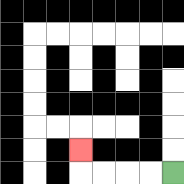{'start': '[7, 7]', 'end': '[3, 6]', 'path_directions': 'L,L,L,L,U', 'path_coordinates': '[[7, 7], [6, 7], [5, 7], [4, 7], [3, 7], [3, 6]]'}